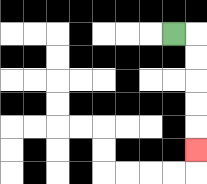{'start': '[7, 1]', 'end': '[8, 6]', 'path_directions': 'R,D,D,D,D,D', 'path_coordinates': '[[7, 1], [8, 1], [8, 2], [8, 3], [8, 4], [8, 5], [8, 6]]'}